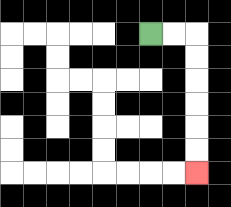{'start': '[6, 1]', 'end': '[8, 7]', 'path_directions': 'R,R,D,D,D,D,D,D', 'path_coordinates': '[[6, 1], [7, 1], [8, 1], [8, 2], [8, 3], [8, 4], [8, 5], [8, 6], [8, 7]]'}